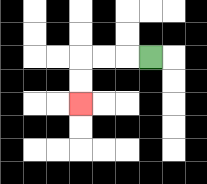{'start': '[6, 2]', 'end': '[3, 4]', 'path_directions': 'L,L,L,D,D', 'path_coordinates': '[[6, 2], [5, 2], [4, 2], [3, 2], [3, 3], [3, 4]]'}